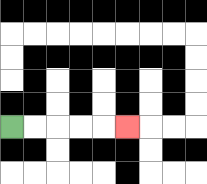{'start': '[0, 5]', 'end': '[5, 5]', 'path_directions': 'R,R,R,R,R', 'path_coordinates': '[[0, 5], [1, 5], [2, 5], [3, 5], [4, 5], [5, 5]]'}